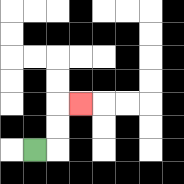{'start': '[1, 6]', 'end': '[3, 4]', 'path_directions': 'R,U,U,R', 'path_coordinates': '[[1, 6], [2, 6], [2, 5], [2, 4], [3, 4]]'}